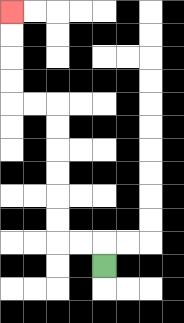{'start': '[4, 11]', 'end': '[0, 0]', 'path_directions': 'U,L,L,U,U,U,U,U,U,L,L,U,U,U,U', 'path_coordinates': '[[4, 11], [4, 10], [3, 10], [2, 10], [2, 9], [2, 8], [2, 7], [2, 6], [2, 5], [2, 4], [1, 4], [0, 4], [0, 3], [0, 2], [0, 1], [0, 0]]'}